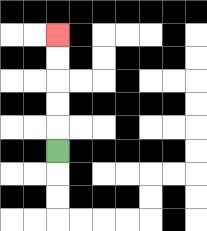{'start': '[2, 6]', 'end': '[2, 1]', 'path_directions': 'U,U,U,U,U', 'path_coordinates': '[[2, 6], [2, 5], [2, 4], [2, 3], [2, 2], [2, 1]]'}